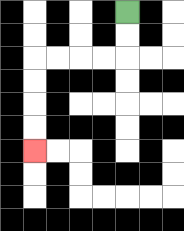{'start': '[5, 0]', 'end': '[1, 6]', 'path_directions': 'D,D,L,L,L,L,D,D,D,D', 'path_coordinates': '[[5, 0], [5, 1], [5, 2], [4, 2], [3, 2], [2, 2], [1, 2], [1, 3], [1, 4], [1, 5], [1, 6]]'}